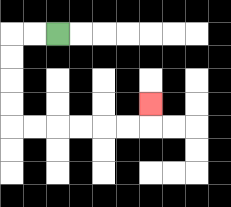{'start': '[2, 1]', 'end': '[6, 4]', 'path_directions': 'L,L,D,D,D,D,R,R,R,R,R,R,U', 'path_coordinates': '[[2, 1], [1, 1], [0, 1], [0, 2], [0, 3], [0, 4], [0, 5], [1, 5], [2, 5], [3, 5], [4, 5], [5, 5], [6, 5], [6, 4]]'}